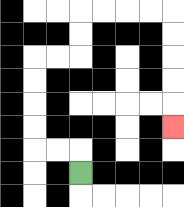{'start': '[3, 7]', 'end': '[7, 5]', 'path_directions': 'U,L,L,U,U,U,U,R,R,U,U,R,R,R,R,D,D,D,D,D', 'path_coordinates': '[[3, 7], [3, 6], [2, 6], [1, 6], [1, 5], [1, 4], [1, 3], [1, 2], [2, 2], [3, 2], [3, 1], [3, 0], [4, 0], [5, 0], [6, 0], [7, 0], [7, 1], [7, 2], [7, 3], [7, 4], [7, 5]]'}